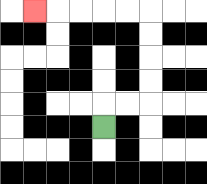{'start': '[4, 5]', 'end': '[1, 0]', 'path_directions': 'U,R,R,U,U,U,U,L,L,L,L,L', 'path_coordinates': '[[4, 5], [4, 4], [5, 4], [6, 4], [6, 3], [6, 2], [6, 1], [6, 0], [5, 0], [4, 0], [3, 0], [2, 0], [1, 0]]'}